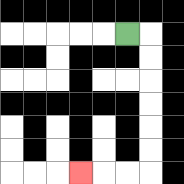{'start': '[5, 1]', 'end': '[3, 7]', 'path_directions': 'R,D,D,D,D,D,D,L,L,L', 'path_coordinates': '[[5, 1], [6, 1], [6, 2], [6, 3], [6, 4], [6, 5], [6, 6], [6, 7], [5, 7], [4, 7], [3, 7]]'}